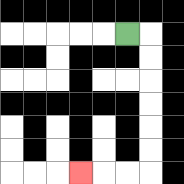{'start': '[5, 1]', 'end': '[3, 7]', 'path_directions': 'R,D,D,D,D,D,D,L,L,L', 'path_coordinates': '[[5, 1], [6, 1], [6, 2], [6, 3], [6, 4], [6, 5], [6, 6], [6, 7], [5, 7], [4, 7], [3, 7]]'}